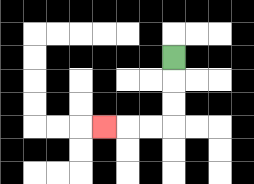{'start': '[7, 2]', 'end': '[4, 5]', 'path_directions': 'D,D,D,L,L,L', 'path_coordinates': '[[7, 2], [7, 3], [7, 4], [7, 5], [6, 5], [5, 5], [4, 5]]'}